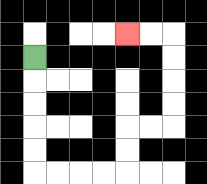{'start': '[1, 2]', 'end': '[5, 1]', 'path_directions': 'D,D,D,D,D,R,R,R,R,U,U,R,R,U,U,U,U,L,L', 'path_coordinates': '[[1, 2], [1, 3], [1, 4], [1, 5], [1, 6], [1, 7], [2, 7], [3, 7], [4, 7], [5, 7], [5, 6], [5, 5], [6, 5], [7, 5], [7, 4], [7, 3], [7, 2], [7, 1], [6, 1], [5, 1]]'}